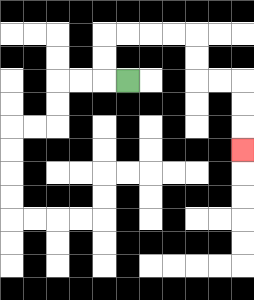{'start': '[5, 3]', 'end': '[10, 6]', 'path_directions': 'L,U,U,R,R,R,R,D,D,R,R,D,D,D', 'path_coordinates': '[[5, 3], [4, 3], [4, 2], [4, 1], [5, 1], [6, 1], [7, 1], [8, 1], [8, 2], [8, 3], [9, 3], [10, 3], [10, 4], [10, 5], [10, 6]]'}